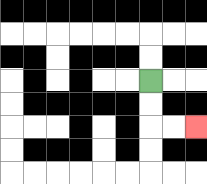{'start': '[6, 3]', 'end': '[8, 5]', 'path_directions': 'D,D,R,R', 'path_coordinates': '[[6, 3], [6, 4], [6, 5], [7, 5], [8, 5]]'}